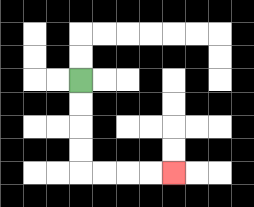{'start': '[3, 3]', 'end': '[7, 7]', 'path_directions': 'D,D,D,D,R,R,R,R', 'path_coordinates': '[[3, 3], [3, 4], [3, 5], [3, 6], [3, 7], [4, 7], [5, 7], [6, 7], [7, 7]]'}